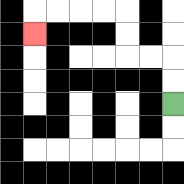{'start': '[7, 4]', 'end': '[1, 1]', 'path_directions': 'U,U,L,L,U,U,L,L,L,L,D', 'path_coordinates': '[[7, 4], [7, 3], [7, 2], [6, 2], [5, 2], [5, 1], [5, 0], [4, 0], [3, 0], [2, 0], [1, 0], [1, 1]]'}